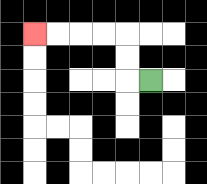{'start': '[6, 3]', 'end': '[1, 1]', 'path_directions': 'L,U,U,L,L,L,L', 'path_coordinates': '[[6, 3], [5, 3], [5, 2], [5, 1], [4, 1], [3, 1], [2, 1], [1, 1]]'}